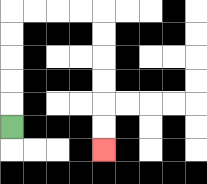{'start': '[0, 5]', 'end': '[4, 6]', 'path_directions': 'U,U,U,U,U,R,R,R,R,D,D,D,D,D,D', 'path_coordinates': '[[0, 5], [0, 4], [0, 3], [0, 2], [0, 1], [0, 0], [1, 0], [2, 0], [3, 0], [4, 0], [4, 1], [4, 2], [4, 3], [4, 4], [4, 5], [4, 6]]'}